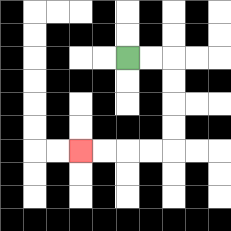{'start': '[5, 2]', 'end': '[3, 6]', 'path_directions': 'R,R,D,D,D,D,L,L,L,L', 'path_coordinates': '[[5, 2], [6, 2], [7, 2], [7, 3], [7, 4], [7, 5], [7, 6], [6, 6], [5, 6], [4, 6], [3, 6]]'}